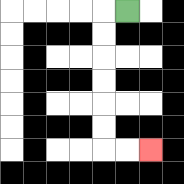{'start': '[5, 0]', 'end': '[6, 6]', 'path_directions': 'L,D,D,D,D,D,D,R,R', 'path_coordinates': '[[5, 0], [4, 0], [4, 1], [4, 2], [4, 3], [4, 4], [4, 5], [4, 6], [5, 6], [6, 6]]'}